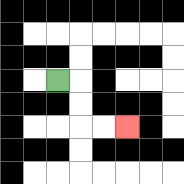{'start': '[2, 3]', 'end': '[5, 5]', 'path_directions': 'R,D,D,R,R', 'path_coordinates': '[[2, 3], [3, 3], [3, 4], [3, 5], [4, 5], [5, 5]]'}